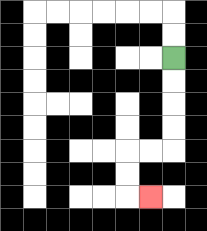{'start': '[7, 2]', 'end': '[6, 8]', 'path_directions': 'D,D,D,D,L,L,D,D,R', 'path_coordinates': '[[7, 2], [7, 3], [7, 4], [7, 5], [7, 6], [6, 6], [5, 6], [5, 7], [5, 8], [6, 8]]'}